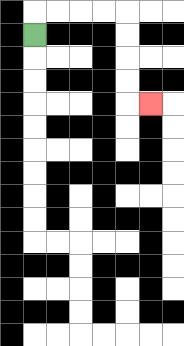{'start': '[1, 1]', 'end': '[6, 4]', 'path_directions': 'U,R,R,R,R,D,D,D,D,R', 'path_coordinates': '[[1, 1], [1, 0], [2, 0], [3, 0], [4, 0], [5, 0], [5, 1], [5, 2], [5, 3], [5, 4], [6, 4]]'}